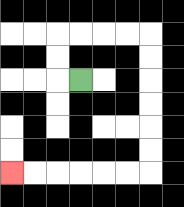{'start': '[3, 3]', 'end': '[0, 7]', 'path_directions': 'L,U,U,R,R,R,R,D,D,D,D,D,D,L,L,L,L,L,L', 'path_coordinates': '[[3, 3], [2, 3], [2, 2], [2, 1], [3, 1], [4, 1], [5, 1], [6, 1], [6, 2], [6, 3], [6, 4], [6, 5], [6, 6], [6, 7], [5, 7], [4, 7], [3, 7], [2, 7], [1, 7], [0, 7]]'}